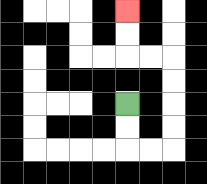{'start': '[5, 4]', 'end': '[5, 0]', 'path_directions': 'D,D,R,R,U,U,U,U,L,L,U,U', 'path_coordinates': '[[5, 4], [5, 5], [5, 6], [6, 6], [7, 6], [7, 5], [7, 4], [7, 3], [7, 2], [6, 2], [5, 2], [5, 1], [5, 0]]'}